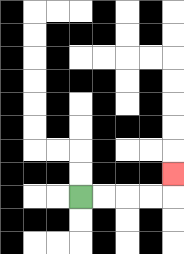{'start': '[3, 8]', 'end': '[7, 7]', 'path_directions': 'R,R,R,R,U', 'path_coordinates': '[[3, 8], [4, 8], [5, 8], [6, 8], [7, 8], [7, 7]]'}